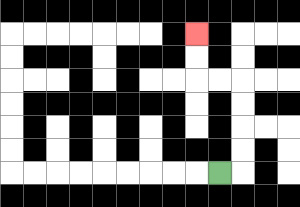{'start': '[9, 7]', 'end': '[8, 1]', 'path_directions': 'R,U,U,U,U,L,L,U,U', 'path_coordinates': '[[9, 7], [10, 7], [10, 6], [10, 5], [10, 4], [10, 3], [9, 3], [8, 3], [8, 2], [8, 1]]'}